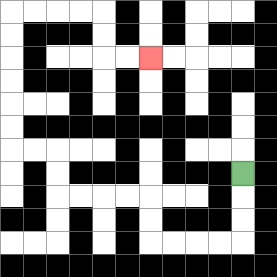{'start': '[10, 7]', 'end': '[6, 2]', 'path_directions': 'D,D,D,L,L,L,L,U,U,L,L,L,L,U,U,L,L,U,U,U,U,U,U,R,R,R,R,D,D,R,R', 'path_coordinates': '[[10, 7], [10, 8], [10, 9], [10, 10], [9, 10], [8, 10], [7, 10], [6, 10], [6, 9], [6, 8], [5, 8], [4, 8], [3, 8], [2, 8], [2, 7], [2, 6], [1, 6], [0, 6], [0, 5], [0, 4], [0, 3], [0, 2], [0, 1], [0, 0], [1, 0], [2, 0], [3, 0], [4, 0], [4, 1], [4, 2], [5, 2], [6, 2]]'}